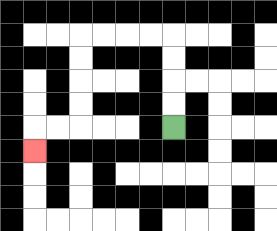{'start': '[7, 5]', 'end': '[1, 6]', 'path_directions': 'U,U,U,U,L,L,L,L,D,D,D,D,L,L,D', 'path_coordinates': '[[7, 5], [7, 4], [7, 3], [7, 2], [7, 1], [6, 1], [5, 1], [4, 1], [3, 1], [3, 2], [3, 3], [3, 4], [3, 5], [2, 5], [1, 5], [1, 6]]'}